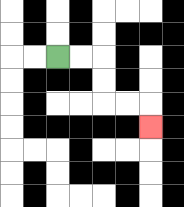{'start': '[2, 2]', 'end': '[6, 5]', 'path_directions': 'R,R,D,D,R,R,D', 'path_coordinates': '[[2, 2], [3, 2], [4, 2], [4, 3], [4, 4], [5, 4], [6, 4], [6, 5]]'}